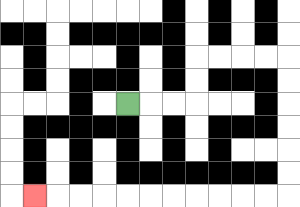{'start': '[5, 4]', 'end': '[1, 8]', 'path_directions': 'R,R,R,U,U,R,R,R,R,D,D,D,D,D,D,L,L,L,L,L,L,L,L,L,L,L', 'path_coordinates': '[[5, 4], [6, 4], [7, 4], [8, 4], [8, 3], [8, 2], [9, 2], [10, 2], [11, 2], [12, 2], [12, 3], [12, 4], [12, 5], [12, 6], [12, 7], [12, 8], [11, 8], [10, 8], [9, 8], [8, 8], [7, 8], [6, 8], [5, 8], [4, 8], [3, 8], [2, 8], [1, 8]]'}